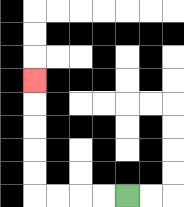{'start': '[5, 8]', 'end': '[1, 3]', 'path_directions': 'L,L,L,L,U,U,U,U,U', 'path_coordinates': '[[5, 8], [4, 8], [3, 8], [2, 8], [1, 8], [1, 7], [1, 6], [1, 5], [1, 4], [1, 3]]'}